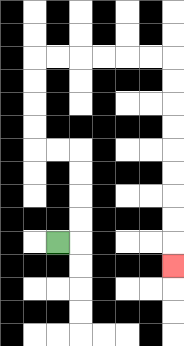{'start': '[2, 10]', 'end': '[7, 11]', 'path_directions': 'R,U,U,U,U,L,L,U,U,U,U,R,R,R,R,R,R,D,D,D,D,D,D,D,D,D', 'path_coordinates': '[[2, 10], [3, 10], [3, 9], [3, 8], [3, 7], [3, 6], [2, 6], [1, 6], [1, 5], [1, 4], [1, 3], [1, 2], [2, 2], [3, 2], [4, 2], [5, 2], [6, 2], [7, 2], [7, 3], [7, 4], [7, 5], [7, 6], [7, 7], [7, 8], [7, 9], [7, 10], [7, 11]]'}